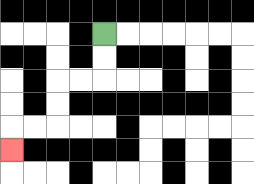{'start': '[4, 1]', 'end': '[0, 6]', 'path_directions': 'D,D,L,L,D,D,L,L,D', 'path_coordinates': '[[4, 1], [4, 2], [4, 3], [3, 3], [2, 3], [2, 4], [2, 5], [1, 5], [0, 5], [0, 6]]'}